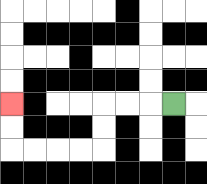{'start': '[7, 4]', 'end': '[0, 4]', 'path_directions': 'L,L,L,D,D,L,L,L,L,U,U', 'path_coordinates': '[[7, 4], [6, 4], [5, 4], [4, 4], [4, 5], [4, 6], [3, 6], [2, 6], [1, 6], [0, 6], [0, 5], [0, 4]]'}